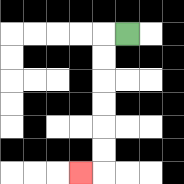{'start': '[5, 1]', 'end': '[3, 7]', 'path_directions': 'L,D,D,D,D,D,D,L', 'path_coordinates': '[[5, 1], [4, 1], [4, 2], [4, 3], [4, 4], [4, 5], [4, 6], [4, 7], [3, 7]]'}